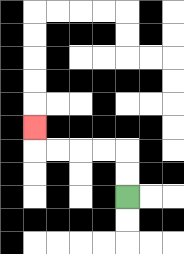{'start': '[5, 8]', 'end': '[1, 5]', 'path_directions': 'U,U,L,L,L,L,U', 'path_coordinates': '[[5, 8], [5, 7], [5, 6], [4, 6], [3, 6], [2, 6], [1, 6], [1, 5]]'}